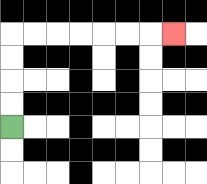{'start': '[0, 5]', 'end': '[7, 1]', 'path_directions': 'U,U,U,U,R,R,R,R,R,R,R', 'path_coordinates': '[[0, 5], [0, 4], [0, 3], [0, 2], [0, 1], [1, 1], [2, 1], [3, 1], [4, 1], [5, 1], [6, 1], [7, 1]]'}